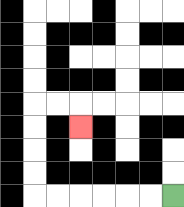{'start': '[7, 8]', 'end': '[3, 5]', 'path_directions': 'L,L,L,L,L,L,U,U,U,U,R,R,D', 'path_coordinates': '[[7, 8], [6, 8], [5, 8], [4, 8], [3, 8], [2, 8], [1, 8], [1, 7], [1, 6], [1, 5], [1, 4], [2, 4], [3, 4], [3, 5]]'}